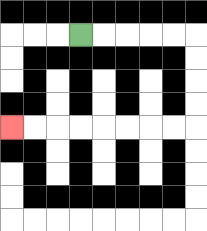{'start': '[3, 1]', 'end': '[0, 5]', 'path_directions': 'R,R,R,R,R,D,D,D,D,L,L,L,L,L,L,L,L', 'path_coordinates': '[[3, 1], [4, 1], [5, 1], [6, 1], [7, 1], [8, 1], [8, 2], [8, 3], [8, 4], [8, 5], [7, 5], [6, 5], [5, 5], [4, 5], [3, 5], [2, 5], [1, 5], [0, 5]]'}